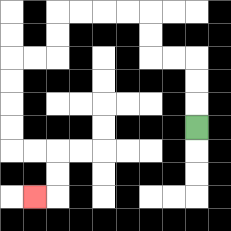{'start': '[8, 5]', 'end': '[1, 8]', 'path_directions': 'U,U,U,L,L,U,U,L,L,L,L,D,D,L,L,D,D,D,D,R,R,D,D,L', 'path_coordinates': '[[8, 5], [8, 4], [8, 3], [8, 2], [7, 2], [6, 2], [6, 1], [6, 0], [5, 0], [4, 0], [3, 0], [2, 0], [2, 1], [2, 2], [1, 2], [0, 2], [0, 3], [0, 4], [0, 5], [0, 6], [1, 6], [2, 6], [2, 7], [2, 8], [1, 8]]'}